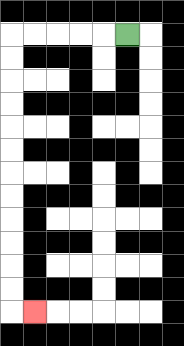{'start': '[5, 1]', 'end': '[1, 13]', 'path_directions': 'L,L,L,L,L,D,D,D,D,D,D,D,D,D,D,D,D,R', 'path_coordinates': '[[5, 1], [4, 1], [3, 1], [2, 1], [1, 1], [0, 1], [0, 2], [0, 3], [0, 4], [0, 5], [0, 6], [0, 7], [0, 8], [0, 9], [0, 10], [0, 11], [0, 12], [0, 13], [1, 13]]'}